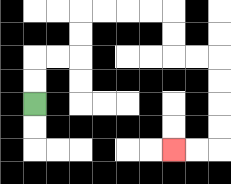{'start': '[1, 4]', 'end': '[7, 6]', 'path_directions': 'U,U,R,R,U,U,R,R,R,R,D,D,R,R,D,D,D,D,L,L', 'path_coordinates': '[[1, 4], [1, 3], [1, 2], [2, 2], [3, 2], [3, 1], [3, 0], [4, 0], [5, 0], [6, 0], [7, 0], [7, 1], [7, 2], [8, 2], [9, 2], [9, 3], [9, 4], [9, 5], [9, 6], [8, 6], [7, 6]]'}